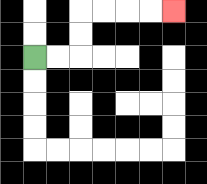{'start': '[1, 2]', 'end': '[7, 0]', 'path_directions': 'R,R,U,U,R,R,R,R', 'path_coordinates': '[[1, 2], [2, 2], [3, 2], [3, 1], [3, 0], [4, 0], [5, 0], [6, 0], [7, 0]]'}